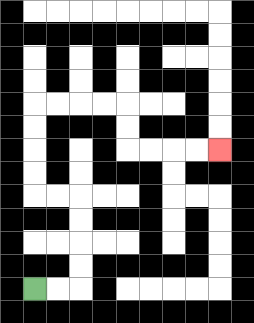{'start': '[1, 12]', 'end': '[9, 6]', 'path_directions': 'R,R,U,U,U,U,L,L,U,U,U,U,R,R,R,R,D,D,R,R,R,R', 'path_coordinates': '[[1, 12], [2, 12], [3, 12], [3, 11], [3, 10], [3, 9], [3, 8], [2, 8], [1, 8], [1, 7], [1, 6], [1, 5], [1, 4], [2, 4], [3, 4], [4, 4], [5, 4], [5, 5], [5, 6], [6, 6], [7, 6], [8, 6], [9, 6]]'}